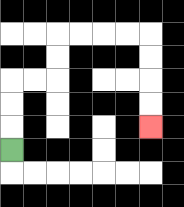{'start': '[0, 6]', 'end': '[6, 5]', 'path_directions': 'U,U,U,R,R,U,U,R,R,R,R,D,D,D,D', 'path_coordinates': '[[0, 6], [0, 5], [0, 4], [0, 3], [1, 3], [2, 3], [2, 2], [2, 1], [3, 1], [4, 1], [5, 1], [6, 1], [6, 2], [6, 3], [6, 4], [6, 5]]'}